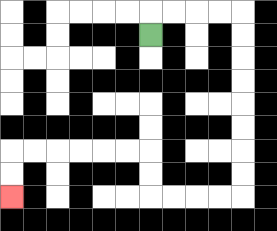{'start': '[6, 1]', 'end': '[0, 8]', 'path_directions': 'U,R,R,R,R,D,D,D,D,D,D,D,D,L,L,L,L,U,U,L,L,L,L,L,L,D,D', 'path_coordinates': '[[6, 1], [6, 0], [7, 0], [8, 0], [9, 0], [10, 0], [10, 1], [10, 2], [10, 3], [10, 4], [10, 5], [10, 6], [10, 7], [10, 8], [9, 8], [8, 8], [7, 8], [6, 8], [6, 7], [6, 6], [5, 6], [4, 6], [3, 6], [2, 6], [1, 6], [0, 6], [0, 7], [0, 8]]'}